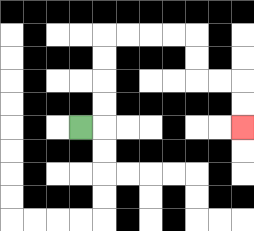{'start': '[3, 5]', 'end': '[10, 5]', 'path_directions': 'R,U,U,U,U,R,R,R,R,D,D,R,R,D,D', 'path_coordinates': '[[3, 5], [4, 5], [4, 4], [4, 3], [4, 2], [4, 1], [5, 1], [6, 1], [7, 1], [8, 1], [8, 2], [8, 3], [9, 3], [10, 3], [10, 4], [10, 5]]'}